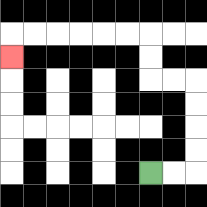{'start': '[6, 7]', 'end': '[0, 2]', 'path_directions': 'R,R,U,U,U,U,L,L,U,U,L,L,L,L,L,L,D', 'path_coordinates': '[[6, 7], [7, 7], [8, 7], [8, 6], [8, 5], [8, 4], [8, 3], [7, 3], [6, 3], [6, 2], [6, 1], [5, 1], [4, 1], [3, 1], [2, 1], [1, 1], [0, 1], [0, 2]]'}